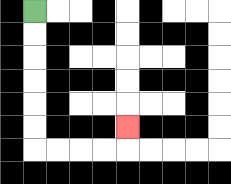{'start': '[1, 0]', 'end': '[5, 5]', 'path_directions': 'D,D,D,D,D,D,R,R,R,R,U', 'path_coordinates': '[[1, 0], [1, 1], [1, 2], [1, 3], [1, 4], [1, 5], [1, 6], [2, 6], [3, 6], [4, 6], [5, 6], [5, 5]]'}